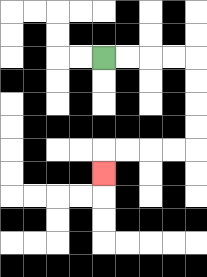{'start': '[4, 2]', 'end': '[4, 7]', 'path_directions': 'R,R,R,R,D,D,D,D,L,L,L,L,D', 'path_coordinates': '[[4, 2], [5, 2], [6, 2], [7, 2], [8, 2], [8, 3], [8, 4], [8, 5], [8, 6], [7, 6], [6, 6], [5, 6], [4, 6], [4, 7]]'}